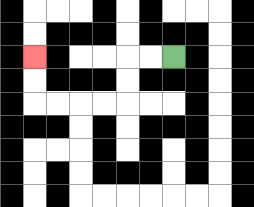{'start': '[7, 2]', 'end': '[1, 2]', 'path_directions': 'L,L,D,D,L,L,L,L,U,U', 'path_coordinates': '[[7, 2], [6, 2], [5, 2], [5, 3], [5, 4], [4, 4], [3, 4], [2, 4], [1, 4], [1, 3], [1, 2]]'}